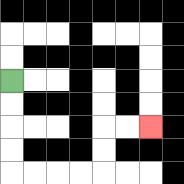{'start': '[0, 3]', 'end': '[6, 5]', 'path_directions': 'D,D,D,D,R,R,R,R,U,U,R,R', 'path_coordinates': '[[0, 3], [0, 4], [0, 5], [0, 6], [0, 7], [1, 7], [2, 7], [3, 7], [4, 7], [4, 6], [4, 5], [5, 5], [6, 5]]'}